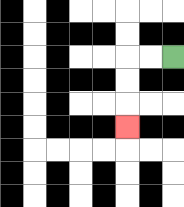{'start': '[7, 2]', 'end': '[5, 5]', 'path_directions': 'L,L,D,D,D', 'path_coordinates': '[[7, 2], [6, 2], [5, 2], [5, 3], [5, 4], [5, 5]]'}